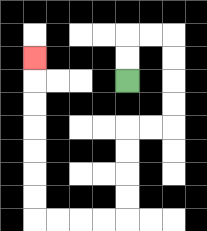{'start': '[5, 3]', 'end': '[1, 2]', 'path_directions': 'U,U,R,R,D,D,D,D,L,L,D,D,D,D,L,L,L,L,U,U,U,U,U,U,U', 'path_coordinates': '[[5, 3], [5, 2], [5, 1], [6, 1], [7, 1], [7, 2], [7, 3], [7, 4], [7, 5], [6, 5], [5, 5], [5, 6], [5, 7], [5, 8], [5, 9], [4, 9], [3, 9], [2, 9], [1, 9], [1, 8], [1, 7], [1, 6], [1, 5], [1, 4], [1, 3], [1, 2]]'}